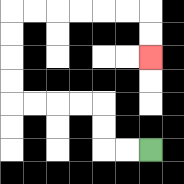{'start': '[6, 6]', 'end': '[6, 2]', 'path_directions': 'L,L,U,U,L,L,L,L,U,U,U,U,R,R,R,R,R,R,D,D', 'path_coordinates': '[[6, 6], [5, 6], [4, 6], [4, 5], [4, 4], [3, 4], [2, 4], [1, 4], [0, 4], [0, 3], [0, 2], [0, 1], [0, 0], [1, 0], [2, 0], [3, 0], [4, 0], [5, 0], [6, 0], [6, 1], [6, 2]]'}